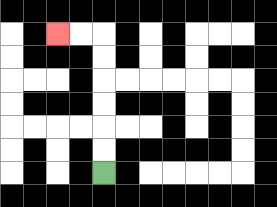{'start': '[4, 7]', 'end': '[2, 1]', 'path_directions': 'U,U,U,U,U,U,L,L', 'path_coordinates': '[[4, 7], [4, 6], [4, 5], [4, 4], [4, 3], [4, 2], [4, 1], [3, 1], [2, 1]]'}